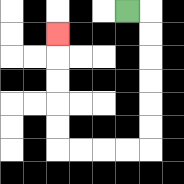{'start': '[5, 0]', 'end': '[2, 1]', 'path_directions': 'R,D,D,D,D,D,D,L,L,L,L,U,U,U,U,U', 'path_coordinates': '[[5, 0], [6, 0], [6, 1], [6, 2], [6, 3], [6, 4], [6, 5], [6, 6], [5, 6], [4, 6], [3, 6], [2, 6], [2, 5], [2, 4], [2, 3], [2, 2], [2, 1]]'}